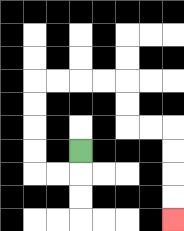{'start': '[3, 6]', 'end': '[7, 9]', 'path_directions': 'D,L,L,U,U,U,U,R,R,R,R,D,D,R,R,D,D,D,D', 'path_coordinates': '[[3, 6], [3, 7], [2, 7], [1, 7], [1, 6], [1, 5], [1, 4], [1, 3], [2, 3], [3, 3], [4, 3], [5, 3], [5, 4], [5, 5], [6, 5], [7, 5], [7, 6], [7, 7], [7, 8], [7, 9]]'}